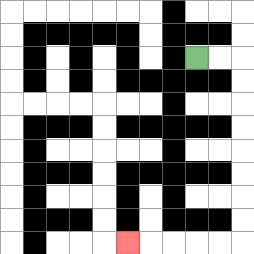{'start': '[8, 2]', 'end': '[5, 10]', 'path_directions': 'R,R,D,D,D,D,D,D,D,D,L,L,L,L,L', 'path_coordinates': '[[8, 2], [9, 2], [10, 2], [10, 3], [10, 4], [10, 5], [10, 6], [10, 7], [10, 8], [10, 9], [10, 10], [9, 10], [8, 10], [7, 10], [6, 10], [5, 10]]'}